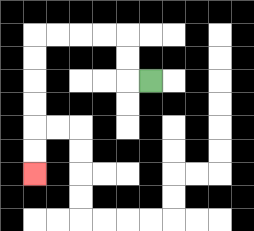{'start': '[6, 3]', 'end': '[1, 7]', 'path_directions': 'L,U,U,L,L,L,L,D,D,D,D,D,D', 'path_coordinates': '[[6, 3], [5, 3], [5, 2], [5, 1], [4, 1], [3, 1], [2, 1], [1, 1], [1, 2], [1, 3], [1, 4], [1, 5], [1, 6], [1, 7]]'}